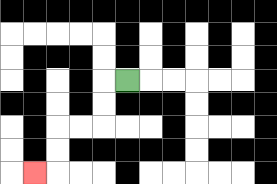{'start': '[5, 3]', 'end': '[1, 7]', 'path_directions': 'L,D,D,L,L,D,D,L', 'path_coordinates': '[[5, 3], [4, 3], [4, 4], [4, 5], [3, 5], [2, 5], [2, 6], [2, 7], [1, 7]]'}